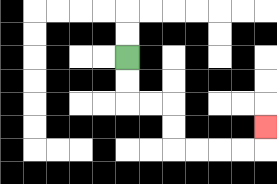{'start': '[5, 2]', 'end': '[11, 5]', 'path_directions': 'D,D,R,R,D,D,R,R,R,R,U', 'path_coordinates': '[[5, 2], [5, 3], [5, 4], [6, 4], [7, 4], [7, 5], [7, 6], [8, 6], [9, 6], [10, 6], [11, 6], [11, 5]]'}